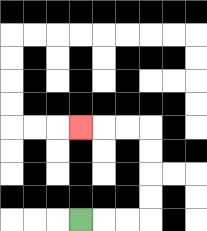{'start': '[3, 9]', 'end': '[3, 5]', 'path_directions': 'R,R,R,U,U,U,U,L,L,L', 'path_coordinates': '[[3, 9], [4, 9], [5, 9], [6, 9], [6, 8], [6, 7], [6, 6], [6, 5], [5, 5], [4, 5], [3, 5]]'}